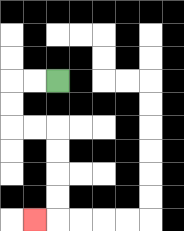{'start': '[2, 3]', 'end': '[1, 9]', 'path_directions': 'L,L,D,D,R,R,D,D,D,D,L', 'path_coordinates': '[[2, 3], [1, 3], [0, 3], [0, 4], [0, 5], [1, 5], [2, 5], [2, 6], [2, 7], [2, 8], [2, 9], [1, 9]]'}